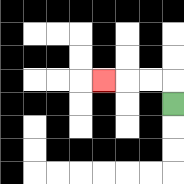{'start': '[7, 4]', 'end': '[4, 3]', 'path_directions': 'U,L,L,L', 'path_coordinates': '[[7, 4], [7, 3], [6, 3], [5, 3], [4, 3]]'}